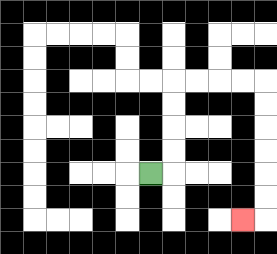{'start': '[6, 7]', 'end': '[10, 9]', 'path_directions': 'R,U,U,U,U,R,R,R,R,D,D,D,D,D,D,L', 'path_coordinates': '[[6, 7], [7, 7], [7, 6], [7, 5], [7, 4], [7, 3], [8, 3], [9, 3], [10, 3], [11, 3], [11, 4], [11, 5], [11, 6], [11, 7], [11, 8], [11, 9], [10, 9]]'}